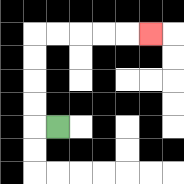{'start': '[2, 5]', 'end': '[6, 1]', 'path_directions': 'L,U,U,U,U,R,R,R,R,R', 'path_coordinates': '[[2, 5], [1, 5], [1, 4], [1, 3], [1, 2], [1, 1], [2, 1], [3, 1], [4, 1], [5, 1], [6, 1]]'}